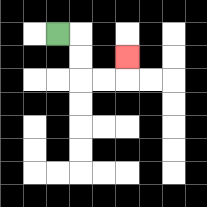{'start': '[2, 1]', 'end': '[5, 2]', 'path_directions': 'R,D,D,R,R,U', 'path_coordinates': '[[2, 1], [3, 1], [3, 2], [3, 3], [4, 3], [5, 3], [5, 2]]'}